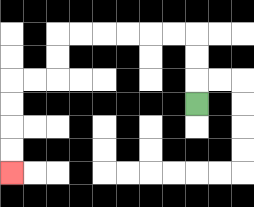{'start': '[8, 4]', 'end': '[0, 7]', 'path_directions': 'U,U,U,L,L,L,L,L,L,D,D,L,L,D,D,D,D', 'path_coordinates': '[[8, 4], [8, 3], [8, 2], [8, 1], [7, 1], [6, 1], [5, 1], [4, 1], [3, 1], [2, 1], [2, 2], [2, 3], [1, 3], [0, 3], [0, 4], [0, 5], [0, 6], [0, 7]]'}